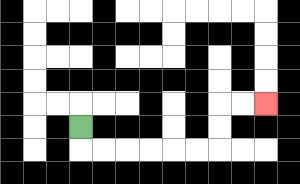{'start': '[3, 5]', 'end': '[11, 4]', 'path_directions': 'D,R,R,R,R,R,R,U,U,R,R', 'path_coordinates': '[[3, 5], [3, 6], [4, 6], [5, 6], [6, 6], [7, 6], [8, 6], [9, 6], [9, 5], [9, 4], [10, 4], [11, 4]]'}